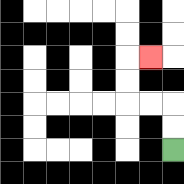{'start': '[7, 6]', 'end': '[6, 2]', 'path_directions': 'U,U,L,L,U,U,R', 'path_coordinates': '[[7, 6], [7, 5], [7, 4], [6, 4], [5, 4], [5, 3], [5, 2], [6, 2]]'}